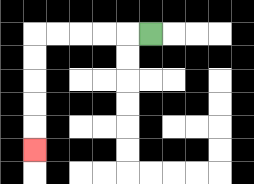{'start': '[6, 1]', 'end': '[1, 6]', 'path_directions': 'L,L,L,L,L,D,D,D,D,D', 'path_coordinates': '[[6, 1], [5, 1], [4, 1], [3, 1], [2, 1], [1, 1], [1, 2], [1, 3], [1, 4], [1, 5], [1, 6]]'}